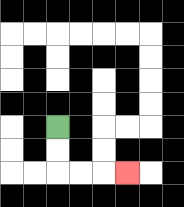{'start': '[2, 5]', 'end': '[5, 7]', 'path_directions': 'D,D,R,R,R', 'path_coordinates': '[[2, 5], [2, 6], [2, 7], [3, 7], [4, 7], [5, 7]]'}